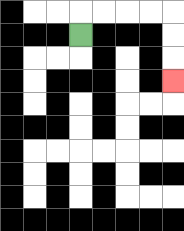{'start': '[3, 1]', 'end': '[7, 3]', 'path_directions': 'U,R,R,R,R,D,D,D', 'path_coordinates': '[[3, 1], [3, 0], [4, 0], [5, 0], [6, 0], [7, 0], [7, 1], [7, 2], [7, 3]]'}